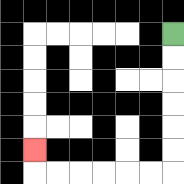{'start': '[7, 1]', 'end': '[1, 6]', 'path_directions': 'D,D,D,D,D,D,L,L,L,L,L,L,U', 'path_coordinates': '[[7, 1], [7, 2], [7, 3], [7, 4], [7, 5], [7, 6], [7, 7], [6, 7], [5, 7], [4, 7], [3, 7], [2, 7], [1, 7], [1, 6]]'}